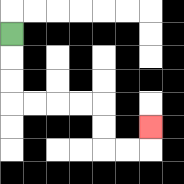{'start': '[0, 1]', 'end': '[6, 5]', 'path_directions': 'D,D,D,R,R,R,R,D,D,R,R,U', 'path_coordinates': '[[0, 1], [0, 2], [0, 3], [0, 4], [1, 4], [2, 4], [3, 4], [4, 4], [4, 5], [4, 6], [5, 6], [6, 6], [6, 5]]'}